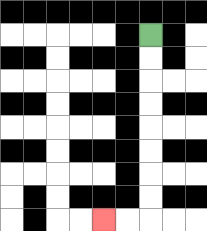{'start': '[6, 1]', 'end': '[4, 9]', 'path_directions': 'D,D,D,D,D,D,D,D,L,L', 'path_coordinates': '[[6, 1], [6, 2], [6, 3], [6, 4], [6, 5], [6, 6], [6, 7], [6, 8], [6, 9], [5, 9], [4, 9]]'}